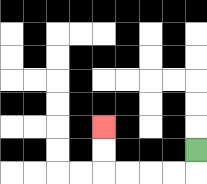{'start': '[8, 6]', 'end': '[4, 5]', 'path_directions': 'D,L,L,L,L,U,U', 'path_coordinates': '[[8, 6], [8, 7], [7, 7], [6, 7], [5, 7], [4, 7], [4, 6], [4, 5]]'}